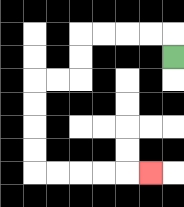{'start': '[7, 2]', 'end': '[6, 7]', 'path_directions': 'U,L,L,L,L,D,D,L,L,D,D,D,D,R,R,R,R,R', 'path_coordinates': '[[7, 2], [7, 1], [6, 1], [5, 1], [4, 1], [3, 1], [3, 2], [3, 3], [2, 3], [1, 3], [1, 4], [1, 5], [1, 6], [1, 7], [2, 7], [3, 7], [4, 7], [5, 7], [6, 7]]'}